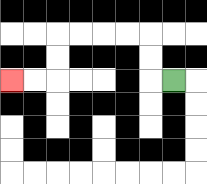{'start': '[7, 3]', 'end': '[0, 3]', 'path_directions': 'L,U,U,L,L,L,L,D,D,L,L', 'path_coordinates': '[[7, 3], [6, 3], [6, 2], [6, 1], [5, 1], [4, 1], [3, 1], [2, 1], [2, 2], [2, 3], [1, 3], [0, 3]]'}